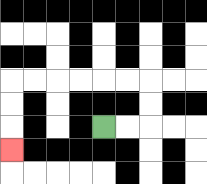{'start': '[4, 5]', 'end': '[0, 6]', 'path_directions': 'R,R,U,U,L,L,L,L,L,L,D,D,D', 'path_coordinates': '[[4, 5], [5, 5], [6, 5], [6, 4], [6, 3], [5, 3], [4, 3], [3, 3], [2, 3], [1, 3], [0, 3], [0, 4], [0, 5], [0, 6]]'}